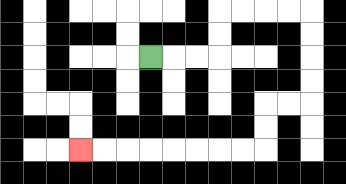{'start': '[6, 2]', 'end': '[3, 6]', 'path_directions': 'R,R,R,U,U,R,R,R,R,D,D,D,D,L,L,D,D,L,L,L,L,L,L,L,L', 'path_coordinates': '[[6, 2], [7, 2], [8, 2], [9, 2], [9, 1], [9, 0], [10, 0], [11, 0], [12, 0], [13, 0], [13, 1], [13, 2], [13, 3], [13, 4], [12, 4], [11, 4], [11, 5], [11, 6], [10, 6], [9, 6], [8, 6], [7, 6], [6, 6], [5, 6], [4, 6], [3, 6]]'}